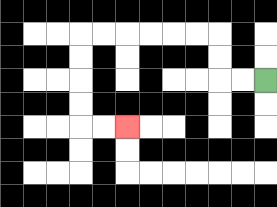{'start': '[11, 3]', 'end': '[5, 5]', 'path_directions': 'L,L,U,U,L,L,L,L,L,L,D,D,D,D,R,R', 'path_coordinates': '[[11, 3], [10, 3], [9, 3], [9, 2], [9, 1], [8, 1], [7, 1], [6, 1], [5, 1], [4, 1], [3, 1], [3, 2], [3, 3], [3, 4], [3, 5], [4, 5], [5, 5]]'}